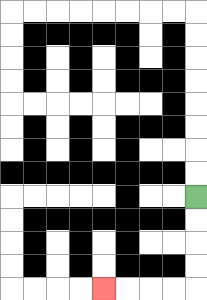{'start': '[8, 8]', 'end': '[4, 12]', 'path_directions': 'D,D,D,D,L,L,L,L', 'path_coordinates': '[[8, 8], [8, 9], [8, 10], [8, 11], [8, 12], [7, 12], [6, 12], [5, 12], [4, 12]]'}